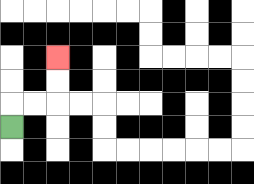{'start': '[0, 5]', 'end': '[2, 2]', 'path_directions': 'U,R,R,U,U', 'path_coordinates': '[[0, 5], [0, 4], [1, 4], [2, 4], [2, 3], [2, 2]]'}